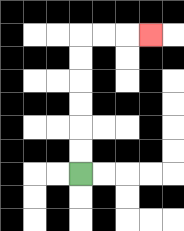{'start': '[3, 7]', 'end': '[6, 1]', 'path_directions': 'U,U,U,U,U,U,R,R,R', 'path_coordinates': '[[3, 7], [3, 6], [3, 5], [3, 4], [3, 3], [3, 2], [3, 1], [4, 1], [5, 1], [6, 1]]'}